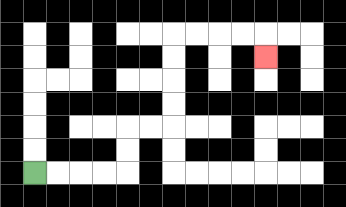{'start': '[1, 7]', 'end': '[11, 2]', 'path_directions': 'R,R,R,R,U,U,R,R,U,U,U,U,R,R,R,R,D', 'path_coordinates': '[[1, 7], [2, 7], [3, 7], [4, 7], [5, 7], [5, 6], [5, 5], [6, 5], [7, 5], [7, 4], [7, 3], [7, 2], [7, 1], [8, 1], [9, 1], [10, 1], [11, 1], [11, 2]]'}